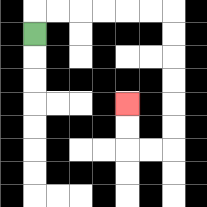{'start': '[1, 1]', 'end': '[5, 4]', 'path_directions': 'U,R,R,R,R,R,R,D,D,D,D,D,D,L,L,U,U', 'path_coordinates': '[[1, 1], [1, 0], [2, 0], [3, 0], [4, 0], [5, 0], [6, 0], [7, 0], [7, 1], [7, 2], [7, 3], [7, 4], [7, 5], [7, 6], [6, 6], [5, 6], [5, 5], [5, 4]]'}